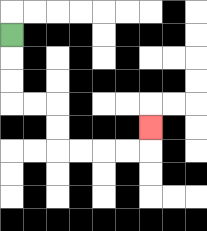{'start': '[0, 1]', 'end': '[6, 5]', 'path_directions': 'D,D,D,R,R,D,D,R,R,R,R,U', 'path_coordinates': '[[0, 1], [0, 2], [0, 3], [0, 4], [1, 4], [2, 4], [2, 5], [2, 6], [3, 6], [4, 6], [5, 6], [6, 6], [6, 5]]'}